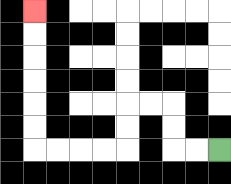{'start': '[9, 6]', 'end': '[1, 0]', 'path_directions': 'L,L,U,U,L,L,D,D,L,L,L,L,U,U,U,U,U,U', 'path_coordinates': '[[9, 6], [8, 6], [7, 6], [7, 5], [7, 4], [6, 4], [5, 4], [5, 5], [5, 6], [4, 6], [3, 6], [2, 6], [1, 6], [1, 5], [1, 4], [1, 3], [1, 2], [1, 1], [1, 0]]'}